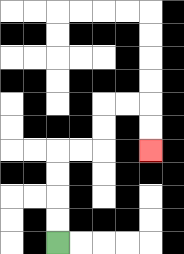{'start': '[2, 10]', 'end': '[6, 6]', 'path_directions': 'U,U,U,U,R,R,U,U,R,R,D,D', 'path_coordinates': '[[2, 10], [2, 9], [2, 8], [2, 7], [2, 6], [3, 6], [4, 6], [4, 5], [4, 4], [5, 4], [6, 4], [6, 5], [6, 6]]'}